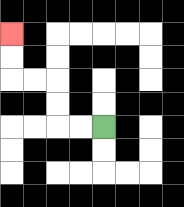{'start': '[4, 5]', 'end': '[0, 1]', 'path_directions': 'L,L,U,U,L,L,U,U', 'path_coordinates': '[[4, 5], [3, 5], [2, 5], [2, 4], [2, 3], [1, 3], [0, 3], [0, 2], [0, 1]]'}